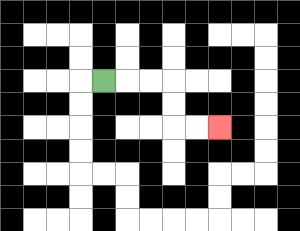{'start': '[4, 3]', 'end': '[9, 5]', 'path_directions': 'R,R,R,D,D,R,R', 'path_coordinates': '[[4, 3], [5, 3], [6, 3], [7, 3], [7, 4], [7, 5], [8, 5], [9, 5]]'}